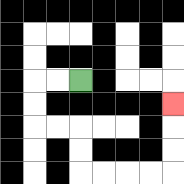{'start': '[3, 3]', 'end': '[7, 4]', 'path_directions': 'L,L,D,D,R,R,D,D,R,R,R,R,U,U,U', 'path_coordinates': '[[3, 3], [2, 3], [1, 3], [1, 4], [1, 5], [2, 5], [3, 5], [3, 6], [3, 7], [4, 7], [5, 7], [6, 7], [7, 7], [7, 6], [7, 5], [7, 4]]'}